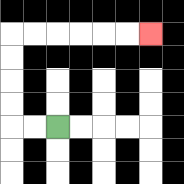{'start': '[2, 5]', 'end': '[6, 1]', 'path_directions': 'L,L,U,U,U,U,R,R,R,R,R,R', 'path_coordinates': '[[2, 5], [1, 5], [0, 5], [0, 4], [0, 3], [0, 2], [0, 1], [1, 1], [2, 1], [3, 1], [4, 1], [5, 1], [6, 1]]'}